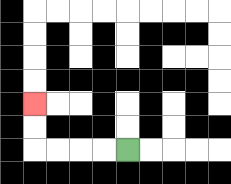{'start': '[5, 6]', 'end': '[1, 4]', 'path_directions': 'L,L,L,L,U,U', 'path_coordinates': '[[5, 6], [4, 6], [3, 6], [2, 6], [1, 6], [1, 5], [1, 4]]'}